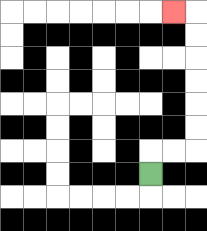{'start': '[6, 7]', 'end': '[7, 0]', 'path_directions': 'U,R,R,U,U,U,U,U,U,L', 'path_coordinates': '[[6, 7], [6, 6], [7, 6], [8, 6], [8, 5], [8, 4], [8, 3], [8, 2], [8, 1], [8, 0], [7, 0]]'}